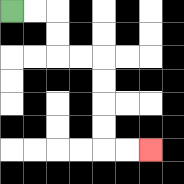{'start': '[0, 0]', 'end': '[6, 6]', 'path_directions': 'R,R,D,D,R,R,D,D,D,D,R,R', 'path_coordinates': '[[0, 0], [1, 0], [2, 0], [2, 1], [2, 2], [3, 2], [4, 2], [4, 3], [4, 4], [4, 5], [4, 6], [5, 6], [6, 6]]'}